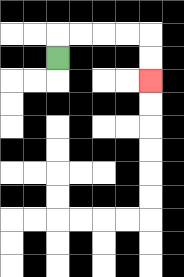{'start': '[2, 2]', 'end': '[6, 3]', 'path_directions': 'U,R,R,R,R,D,D', 'path_coordinates': '[[2, 2], [2, 1], [3, 1], [4, 1], [5, 1], [6, 1], [6, 2], [6, 3]]'}